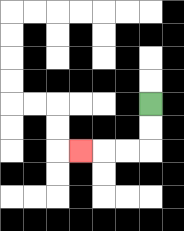{'start': '[6, 4]', 'end': '[3, 6]', 'path_directions': 'D,D,L,L,L', 'path_coordinates': '[[6, 4], [6, 5], [6, 6], [5, 6], [4, 6], [3, 6]]'}